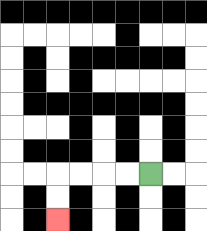{'start': '[6, 7]', 'end': '[2, 9]', 'path_directions': 'L,L,L,L,D,D', 'path_coordinates': '[[6, 7], [5, 7], [4, 7], [3, 7], [2, 7], [2, 8], [2, 9]]'}